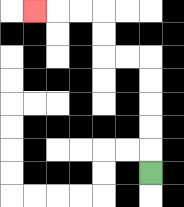{'start': '[6, 7]', 'end': '[1, 0]', 'path_directions': 'U,U,U,U,U,L,L,U,U,L,L,L', 'path_coordinates': '[[6, 7], [6, 6], [6, 5], [6, 4], [6, 3], [6, 2], [5, 2], [4, 2], [4, 1], [4, 0], [3, 0], [2, 0], [1, 0]]'}